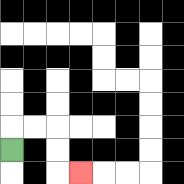{'start': '[0, 6]', 'end': '[3, 7]', 'path_directions': 'U,R,R,D,D,R', 'path_coordinates': '[[0, 6], [0, 5], [1, 5], [2, 5], [2, 6], [2, 7], [3, 7]]'}